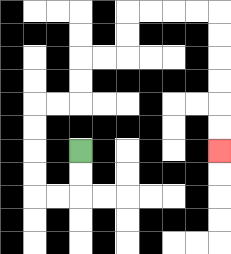{'start': '[3, 6]', 'end': '[9, 6]', 'path_directions': 'D,D,L,L,U,U,U,U,R,R,U,U,R,R,U,U,R,R,R,R,D,D,D,D,D,D', 'path_coordinates': '[[3, 6], [3, 7], [3, 8], [2, 8], [1, 8], [1, 7], [1, 6], [1, 5], [1, 4], [2, 4], [3, 4], [3, 3], [3, 2], [4, 2], [5, 2], [5, 1], [5, 0], [6, 0], [7, 0], [8, 0], [9, 0], [9, 1], [9, 2], [9, 3], [9, 4], [9, 5], [9, 6]]'}